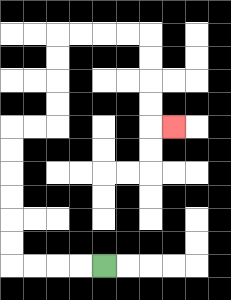{'start': '[4, 11]', 'end': '[7, 5]', 'path_directions': 'L,L,L,L,U,U,U,U,U,U,R,R,U,U,U,U,R,R,R,R,D,D,D,D,R', 'path_coordinates': '[[4, 11], [3, 11], [2, 11], [1, 11], [0, 11], [0, 10], [0, 9], [0, 8], [0, 7], [0, 6], [0, 5], [1, 5], [2, 5], [2, 4], [2, 3], [2, 2], [2, 1], [3, 1], [4, 1], [5, 1], [6, 1], [6, 2], [6, 3], [6, 4], [6, 5], [7, 5]]'}